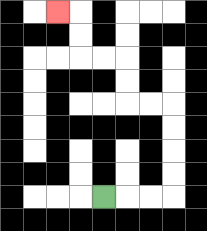{'start': '[4, 8]', 'end': '[2, 0]', 'path_directions': 'R,R,R,U,U,U,U,L,L,U,U,L,L,U,U,L', 'path_coordinates': '[[4, 8], [5, 8], [6, 8], [7, 8], [7, 7], [7, 6], [7, 5], [7, 4], [6, 4], [5, 4], [5, 3], [5, 2], [4, 2], [3, 2], [3, 1], [3, 0], [2, 0]]'}